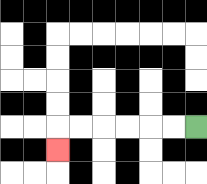{'start': '[8, 5]', 'end': '[2, 6]', 'path_directions': 'L,L,L,L,L,L,D', 'path_coordinates': '[[8, 5], [7, 5], [6, 5], [5, 5], [4, 5], [3, 5], [2, 5], [2, 6]]'}